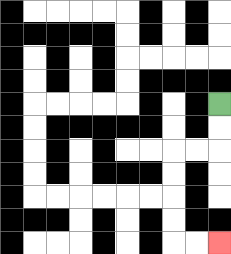{'start': '[9, 4]', 'end': '[9, 10]', 'path_directions': 'D,D,L,L,D,D,D,D,R,R', 'path_coordinates': '[[9, 4], [9, 5], [9, 6], [8, 6], [7, 6], [7, 7], [7, 8], [7, 9], [7, 10], [8, 10], [9, 10]]'}